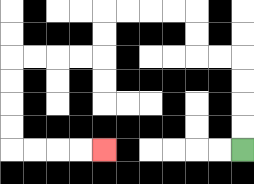{'start': '[10, 6]', 'end': '[4, 6]', 'path_directions': 'U,U,U,U,L,L,U,U,L,L,L,L,D,D,L,L,L,L,D,D,D,D,R,R,R,R', 'path_coordinates': '[[10, 6], [10, 5], [10, 4], [10, 3], [10, 2], [9, 2], [8, 2], [8, 1], [8, 0], [7, 0], [6, 0], [5, 0], [4, 0], [4, 1], [4, 2], [3, 2], [2, 2], [1, 2], [0, 2], [0, 3], [0, 4], [0, 5], [0, 6], [1, 6], [2, 6], [3, 6], [4, 6]]'}